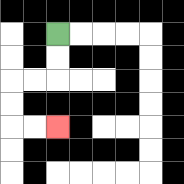{'start': '[2, 1]', 'end': '[2, 5]', 'path_directions': 'D,D,L,L,D,D,R,R', 'path_coordinates': '[[2, 1], [2, 2], [2, 3], [1, 3], [0, 3], [0, 4], [0, 5], [1, 5], [2, 5]]'}